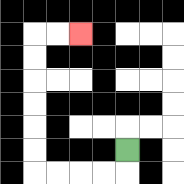{'start': '[5, 6]', 'end': '[3, 1]', 'path_directions': 'D,L,L,L,L,U,U,U,U,U,U,R,R', 'path_coordinates': '[[5, 6], [5, 7], [4, 7], [3, 7], [2, 7], [1, 7], [1, 6], [1, 5], [1, 4], [1, 3], [1, 2], [1, 1], [2, 1], [3, 1]]'}